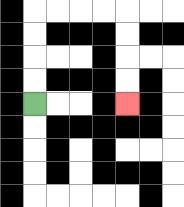{'start': '[1, 4]', 'end': '[5, 4]', 'path_directions': 'U,U,U,U,R,R,R,R,D,D,D,D', 'path_coordinates': '[[1, 4], [1, 3], [1, 2], [1, 1], [1, 0], [2, 0], [3, 0], [4, 0], [5, 0], [5, 1], [5, 2], [5, 3], [5, 4]]'}